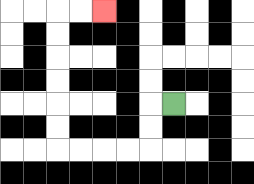{'start': '[7, 4]', 'end': '[4, 0]', 'path_directions': 'L,D,D,L,L,L,L,U,U,U,U,U,U,R,R', 'path_coordinates': '[[7, 4], [6, 4], [6, 5], [6, 6], [5, 6], [4, 6], [3, 6], [2, 6], [2, 5], [2, 4], [2, 3], [2, 2], [2, 1], [2, 0], [3, 0], [4, 0]]'}